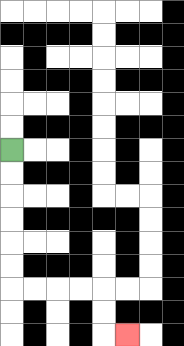{'start': '[0, 6]', 'end': '[5, 14]', 'path_directions': 'D,D,D,D,D,D,R,R,R,R,D,D,R', 'path_coordinates': '[[0, 6], [0, 7], [0, 8], [0, 9], [0, 10], [0, 11], [0, 12], [1, 12], [2, 12], [3, 12], [4, 12], [4, 13], [4, 14], [5, 14]]'}